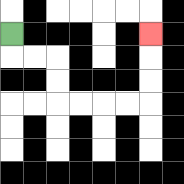{'start': '[0, 1]', 'end': '[6, 1]', 'path_directions': 'D,R,R,D,D,R,R,R,R,U,U,U', 'path_coordinates': '[[0, 1], [0, 2], [1, 2], [2, 2], [2, 3], [2, 4], [3, 4], [4, 4], [5, 4], [6, 4], [6, 3], [6, 2], [6, 1]]'}